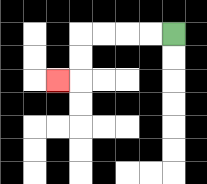{'start': '[7, 1]', 'end': '[2, 3]', 'path_directions': 'L,L,L,L,D,D,L', 'path_coordinates': '[[7, 1], [6, 1], [5, 1], [4, 1], [3, 1], [3, 2], [3, 3], [2, 3]]'}